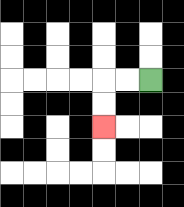{'start': '[6, 3]', 'end': '[4, 5]', 'path_directions': 'L,L,D,D', 'path_coordinates': '[[6, 3], [5, 3], [4, 3], [4, 4], [4, 5]]'}